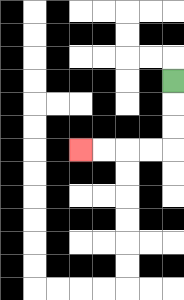{'start': '[7, 3]', 'end': '[3, 6]', 'path_directions': 'D,D,D,L,L,L,L', 'path_coordinates': '[[7, 3], [7, 4], [7, 5], [7, 6], [6, 6], [5, 6], [4, 6], [3, 6]]'}